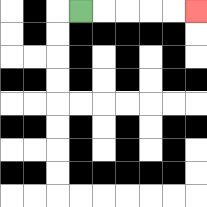{'start': '[3, 0]', 'end': '[8, 0]', 'path_directions': 'R,R,R,R,R', 'path_coordinates': '[[3, 0], [4, 0], [5, 0], [6, 0], [7, 0], [8, 0]]'}